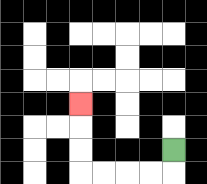{'start': '[7, 6]', 'end': '[3, 4]', 'path_directions': 'D,L,L,L,L,U,U,U', 'path_coordinates': '[[7, 6], [7, 7], [6, 7], [5, 7], [4, 7], [3, 7], [3, 6], [3, 5], [3, 4]]'}